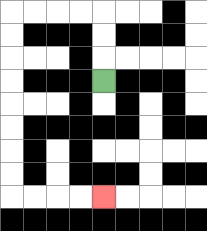{'start': '[4, 3]', 'end': '[4, 8]', 'path_directions': 'U,U,U,L,L,L,L,D,D,D,D,D,D,D,D,R,R,R,R', 'path_coordinates': '[[4, 3], [4, 2], [4, 1], [4, 0], [3, 0], [2, 0], [1, 0], [0, 0], [0, 1], [0, 2], [0, 3], [0, 4], [0, 5], [0, 6], [0, 7], [0, 8], [1, 8], [2, 8], [3, 8], [4, 8]]'}